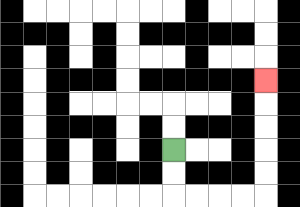{'start': '[7, 6]', 'end': '[11, 3]', 'path_directions': 'D,D,R,R,R,R,U,U,U,U,U', 'path_coordinates': '[[7, 6], [7, 7], [7, 8], [8, 8], [9, 8], [10, 8], [11, 8], [11, 7], [11, 6], [11, 5], [11, 4], [11, 3]]'}